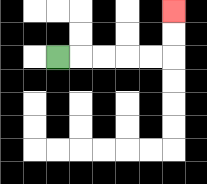{'start': '[2, 2]', 'end': '[7, 0]', 'path_directions': 'R,R,R,R,R,U,U', 'path_coordinates': '[[2, 2], [3, 2], [4, 2], [5, 2], [6, 2], [7, 2], [7, 1], [7, 0]]'}